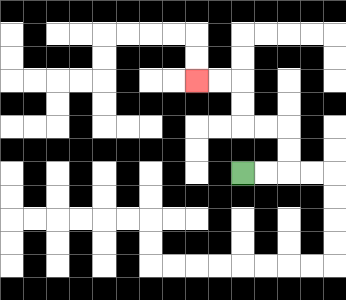{'start': '[10, 7]', 'end': '[8, 3]', 'path_directions': 'R,R,U,U,L,L,U,U,L,L', 'path_coordinates': '[[10, 7], [11, 7], [12, 7], [12, 6], [12, 5], [11, 5], [10, 5], [10, 4], [10, 3], [9, 3], [8, 3]]'}